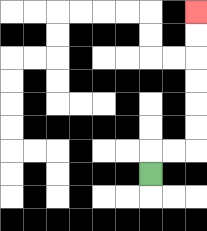{'start': '[6, 7]', 'end': '[8, 0]', 'path_directions': 'U,R,R,U,U,U,U,U,U', 'path_coordinates': '[[6, 7], [6, 6], [7, 6], [8, 6], [8, 5], [8, 4], [8, 3], [8, 2], [8, 1], [8, 0]]'}